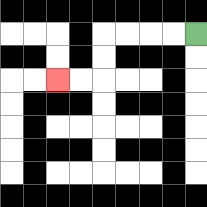{'start': '[8, 1]', 'end': '[2, 3]', 'path_directions': 'L,L,L,L,D,D,L,L', 'path_coordinates': '[[8, 1], [7, 1], [6, 1], [5, 1], [4, 1], [4, 2], [4, 3], [3, 3], [2, 3]]'}